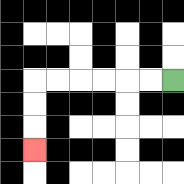{'start': '[7, 3]', 'end': '[1, 6]', 'path_directions': 'L,L,L,L,L,L,D,D,D', 'path_coordinates': '[[7, 3], [6, 3], [5, 3], [4, 3], [3, 3], [2, 3], [1, 3], [1, 4], [1, 5], [1, 6]]'}